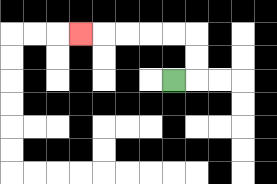{'start': '[7, 3]', 'end': '[3, 1]', 'path_directions': 'R,U,U,L,L,L,L,L', 'path_coordinates': '[[7, 3], [8, 3], [8, 2], [8, 1], [7, 1], [6, 1], [5, 1], [4, 1], [3, 1]]'}